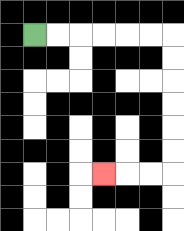{'start': '[1, 1]', 'end': '[4, 7]', 'path_directions': 'R,R,R,R,R,R,D,D,D,D,D,D,L,L,L', 'path_coordinates': '[[1, 1], [2, 1], [3, 1], [4, 1], [5, 1], [6, 1], [7, 1], [7, 2], [7, 3], [7, 4], [7, 5], [7, 6], [7, 7], [6, 7], [5, 7], [4, 7]]'}